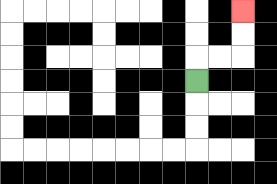{'start': '[8, 3]', 'end': '[10, 0]', 'path_directions': 'U,R,R,U,U', 'path_coordinates': '[[8, 3], [8, 2], [9, 2], [10, 2], [10, 1], [10, 0]]'}